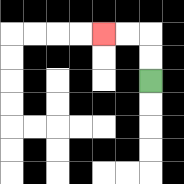{'start': '[6, 3]', 'end': '[4, 1]', 'path_directions': 'U,U,L,L', 'path_coordinates': '[[6, 3], [6, 2], [6, 1], [5, 1], [4, 1]]'}